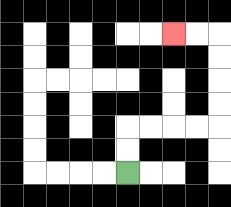{'start': '[5, 7]', 'end': '[7, 1]', 'path_directions': 'U,U,R,R,R,R,U,U,U,U,L,L', 'path_coordinates': '[[5, 7], [5, 6], [5, 5], [6, 5], [7, 5], [8, 5], [9, 5], [9, 4], [9, 3], [9, 2], [9, 1], [8, 1], [7, 1]]'}